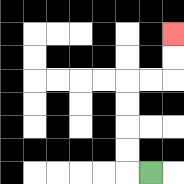{'start': '[6, 7]', 'end': '[7, 1]', 'path_directions': 'L,U,U,U,U,R,R,U,U', 'path_coordinates': '[[6, 7], [5, 7], [5, 6], [5, 5], [5, 4], [5, 3], [6, 3], [7, 3], [7, 2], [7, 1]]'}